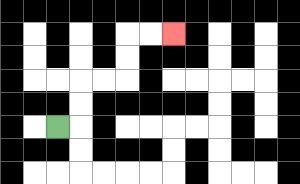{'start': '[2, 5]', 'end': '[7, 1]', 'path_directions': 'R,U,U,R,R,U,U,R,R', 'path_coordinates': '[[2, 5], [3, 5], [3, 4], [3, 3], [4, 3], [5, 3], [5, 2], [5, 1], [6, 1], [7, 1]]'}